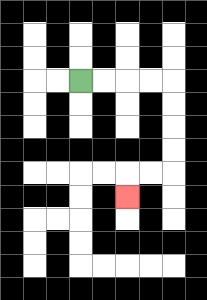{'start': '[3, 3]', 'end': '[5, 8]', 'path_directions': 'R,R,R,R,D,D,D,D,L,L,D', 'path_coordinates': '[[3, 3], [4, 3], [5, 3], [6, 3], [7, 3], [7, 4], [7, 5], [7, 6], [7, 7], [6, 7], [5, 7], [5, 8]]'}